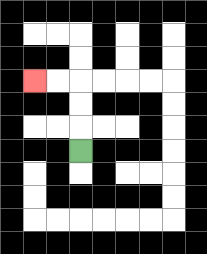{'start': '[3, 6]', 'end': '[1, 3]', 'path_directions': 'U,U,U,L,L', 'path_coordinates': '[[3, 6], [3, 5], [3, 4], [3, 3], [2, 3], [1, 3]]'}